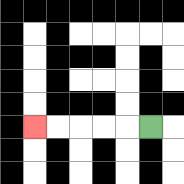{'start': '[6, 5]', 'end': '[1, 5]', 'path_directions': 'L,L,L,L,L', 'path_coordinates': '[[6, 5], [5, 5], [4, 5], [3, 5], [2, 5], [1, 5]]'}